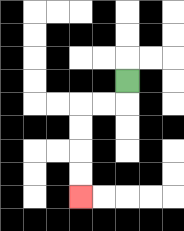{'start': '[5, 3]', 'end': '[3, 8]', 'path_directions': 'D,L,L,D,D,D,D', 'path_coordinates': '[[5, 3], [5, 4], [4, 4], [3, 4], [3, 5], [3, 6], [3, 7], [3, 8]]'}